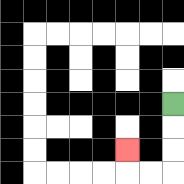{'start': '[7, 4]', 'end': '[5, 6]', 'path_directions': 'D,D,D,L,L,U', 'path_coordinates': '[[7, 4], [7, 5], [7, 6], [7, 7], [6, 7], [5, 7], [5, 6]]'}